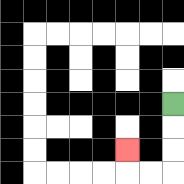{'start': '[7, 4]', 'end': '[5, 6]', 'path_directions': 'D,D,D,L,L,U', 'path_coordinates': '[[7, 4], [7, 5], [7, 6], [7, 7], [6, 7], [5, 7], [5, 6]]'}